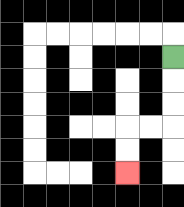{'start': '[7, 2]', 'end': '[5, 7]', 'path_directions': 'D,D,D,L,L,D,D', 'path_coordinates': '[[7, 2], [7, 3], [7, 4], [7, 5], [6, 5], [5, 5], [5, 6], [5, 7]]'}